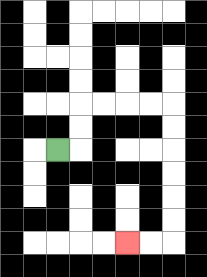{'start': '[2, 6]', 'end': '[5, 10]', 'path_directions': 'R,U,U,R,R,R,R,D,D,D,D,D,D,L,L', 'path_coordinates': '[[2, 6], [3, 6], [3, 5], [3, 4], [4, 4], [5, 4], [6, 4], [7, 4], [7, 5], [7, 6], [7, 7], [7, 8], [7, 9], [7, 10], [6, 10], [5, 10]]'}